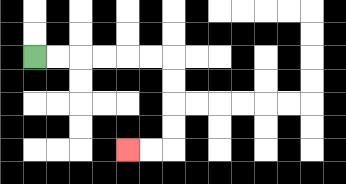{'start': '[1, 2]', 'end': '[5, 6]', 'path_directions': 'R,R,R,R,R,R,D,D,D,D,L,L', 'path_coordinates': '[[1, 2], [2, 2], [3, 2], [4, 2], [5, 2], [6, 2], [7, 2], [7, 3], [7, 4], [7, 5], [7, 6], [6, 6], [5, 6]]'}